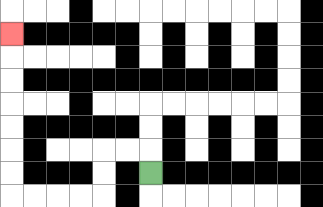{'start': '[6, 7]', 'end': '[0, 1]', 'path_directions': 'U,L,L,D,D,L,L,L,L,U,U,U,U,U,U,U', 'path_coordinates': '[[6, 7], [6, 6], [5, 6], [4, 6], [4, 7], [4, 8], [3, 8], [2, 8], [1, 8], [0, 8], [0, 7], [0, 6], [0, 5], [0, 4], [0, 3], [0, 2], [0, 1]]'}